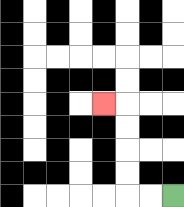{'start': '[7, 8]', 'end': '[4, 4]', 'path_directions': 'L,L,U,U,U,U,L', 'path_coordinates': '[[7, 8], [6, 8], [5, 8], [5, 7], [5, 6], [5, 5], [5, 4], [4, 4]]'}